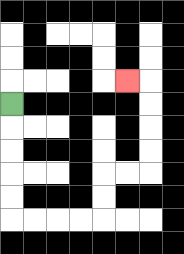{'start': '[0, 4]', 'end': '[5, 3]', 'path_directions': 'D,D,D,D,D,R,R,R,R,U,U,R,R,U,U,U,U,L', 'path_coordinates': '[[0, 4], [0, 5], [0, 6], [0, 7], [0, 8], [0, 9], [1, 9], [2, 9], [3, 9], [4, 9], [4, 8], [4, 7], [5, 7], [6, 7], [6, 6], [6, 5], [6, 4], [6, 3], [5, 3]]'}